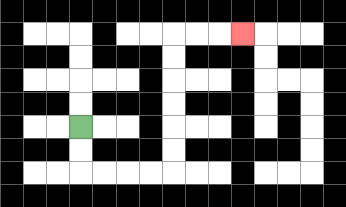{'start': '[3, 5]', 'end': '[10, 1]', 'path_directions': 'D,D,R,R,R,R,U,U,U,U,U,U,R,R,R', 'path_coordinates': '[[3, 5], [3, 6], [3, 7], [4, 7], [5, 7], [6, 7], [7, 7], [7, 6], [7, 5], [7, 4], [7, 3], [7, 2], [7, 1], [8, 1], [9, 1], [10, 1]]'}